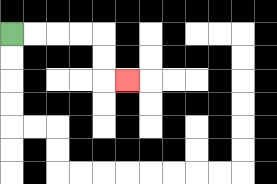{'start': '[0, 1]', 'end': '[5, 3]', 'path_directions': 'R,R,R,R,D,D,R', 'path_coordinates': '[[0, 1], [1, 1], [2, 1], [3, 1], [4, 1], [4, 2], [4, 3], [5, 3]]'}